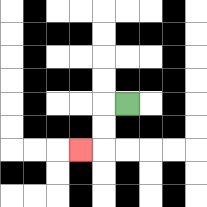{'start': '[5, 4]', 'end': '[3, 6]', 'path_directions': 'L,D,D,L', 'path_coordinates': '[[5, 4], [4, 4], [4, 5], [4, 6], [3, 6]]'}